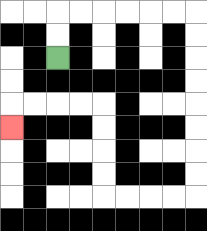{'start': '[2, 2]', 'end': '[0, 5]', 'path_directions': 'U,U,R,R,R,R,R,R,D,D,D,D,D,D,D,D,L,L,L,L,U,U,U,U,L,L,L,L,D', 'path_coordinates': '[[2, 2], [2, 1], [2, 0], [3, 0], [4, 0], [5, 0], [6, 0], [7, 0], [8, 0], [8, 1], [8, 2], [8, 3], [8, 4], [8, 5], [8, 6], [8, 7], [8, 8], [7, 8], [6, 8], [5, 8], [4, 8], [4, 7], [4, 6], [4, 5], [4, 4], [3, 4], [2, 4], [1, 4], [0, 4], [0, 5]]'}